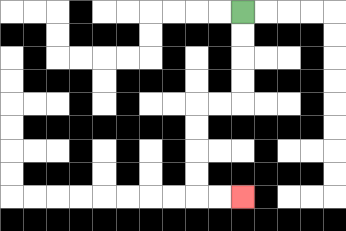{'start': '[10, 0]', 'end': '[10, 8]', 'path_directions': 'D,D,D,D,L,L,D,D,D,D,R,R', 'path_coordinates': '[[10, 0], [10, 1], [10, 2], [10, 3], [10, 4], [9, 4], [8, 4], [8, 5], [8, 6], [8, 7], [8, 8], [9, 8], [10, 8]]'}